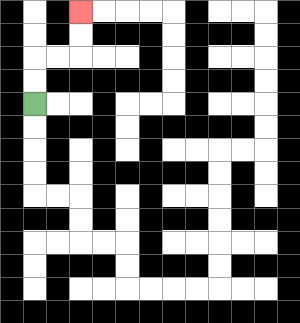{'start': '[1, 4]', 'end': '[3, 0]', 'path_directions': 'U,U,R,R,U,U', 'path_coordinates': '[[1, 4], [1, 3], [1, 2], [2, 2], [3, 2], [3, 1], [3, 0]]'}